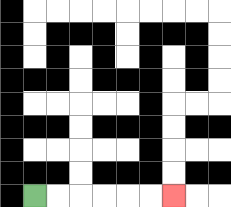{'start': '[1, 8]', 'end': '[7, 8]', 'path_directions': 'R,R,R,R,R,R', 'path_coordinates': '[[1, 8], [2, 8], [3, 8], [4, 8], [5, 8], [6, 8], [7, 8]]'}